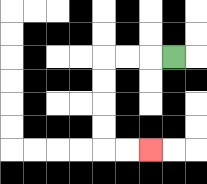{'start': '[7, 2]', 'end': '[6, 6]', 'path_directions': 'L,L,L,D,D,D,D,R,R', 'path_coordinates': '[[7, 2], [6, 2], [5, 2], [4, 2], [4, 3], [4, 4], [4, 5], [4, 6], [5, 6], [6, 6]]'}